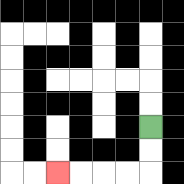{'start': '[6, 5]', 'end': '[2, 7]', 'path_directions': 'D,D,L,L,L,L', 'path_coordinates': '[[6, 5], [6, 6], [6, 7], [5, 7], [4, 7], [3, 7], [2, 7]]'}